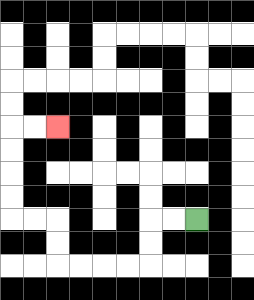{'start': '[8, 9]', 'end': '[2, 5]', 'path_directions': 'L,L,D,D,L,L,L,L,U,U,L,L,U,U,U,U,R,R', 'path_coordinates': '[[8, 9], [7, 9], [6, 9], [6, 10], [6, 11], [5, 11], [4, 11], [3, 11], [2, 11], [2, 10], [2, 9], [1, 9], [0, 9], [0, 8], [0, 7], [0, 6], [0, 5], [1, 5], [2, 5]]'}